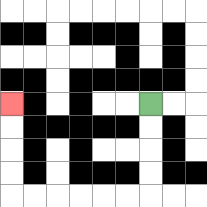{'start': '[6, 4]', 'end': '[0, 4]', 'path_directions': 'D,D,D,D,L,L,L,L,L,L,U,U,U,U', 'path_coordinates': '[[6, 4], [6, 5], [6, 6], [6, 7], [6, 8], [5, 8], [4, 8], [3, 8], [2, 8], [1, 8], [0, 8], [0, 7], [0, 6], [0, 5], [0, 4]]'}